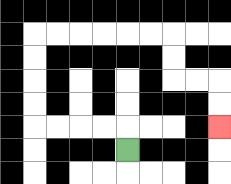{'start': '[5, 6]', 'end': '[9, 5]', 'path_directions': 'U,L,L,L,L,U,U,U,U,R,R,R,R,R,R,D,D,R,R,D,D', 'path_coordinates': '[[5, 6], [5, 5], [4, 5], [3, 5], [2, 5], [1, 5], [1, 4], [1, 3], [1, 2], [1, 1], [2, 1], [3, 1], [4, 1], [5, 1], [6, 1], [7, 1], [7, 2], [7, 3], [8, 3], [9, 3], [9, 4], [9, 5]]'}